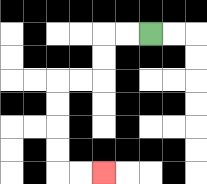{'start': '[6, 1]', 'end': '[4, 7]', 'path_directions': 'L,L,D,D,L,L,D,D,D,D,R,R', 'path_coordinates': '[[6, 1], [5, 1], [4, 1], [4, 2], [4, 3], [3, 3], [2, 3], [2, 4], [2, 5], [2, 6], [2, 7], [3, 7], [4, 7]]'}